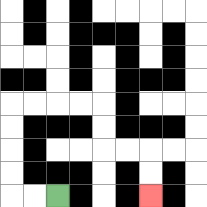{'start': '[2, 8]', 'end': '[6, 8]', 'path_directions': 'L,L,U,U,U,U,R,R,R,R,D,D,R,R,D,D', 'path_coordinates': '[[2, 8], [1, 8], [0, 8], [0, 7], [0, 6], [0, 5], [0, 4], [1, 4], [2, 4], [3, 4], [4, 4], [4, 5], [4, 6], [5, 6], [6, 6], [6, 7], [6, 8]]'}